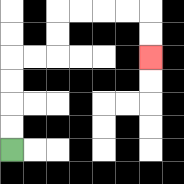{'start': '[0, 6]', 'end': '[6, 2]', 'path_directions': 'U,U,U,U,R,R,U,U,R,R,R,R,D,D', 'path_coordinates': '[[0, 6], [0, 5], [0, 4], [0, 3], [0, 2], [1, 2], [2, 2], [2, 1], [2, 0], [3, 0], [4, 0], [5, 0], [6, 0], [6, 1], [6, 2]]'}